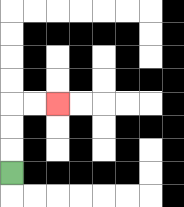{'start': '[0, 7]', 'end': '[2, 4]', 'path_directions': 'U,U,U,R,R', 'path_coordinates': '[[0, 7], [0, 6], [0, 5], [0, 4], [1, 4], [2, 4]]'}